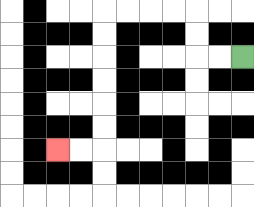{'start': '[10, 2]', 'end': '[2, 6]', 'path_directions': 'L,L,U,U,L,L,L,L,D,D,D,D,D,D,L,L', 'path_coordinates': '[[10, 2], [9, 2], [8, 2], [8, 1], [8, 0], [7, 0], [6, 0], [5, 0], [4, 0], [4, 1], [4, 2], [4, 3], [4, 4], [4, 5], [4, 6], [3, 6], [2, 6]]'}